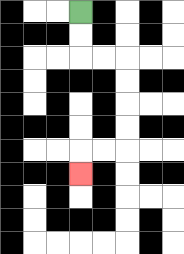{'start': '[3, 0]', 'end': '[3, 7]', 'path_directions': 'D,D,R,R,D,D,D,D,L,L,D', 'path_coordinates': '[[3, 0], [3, 1], [3, 2], [4, 2], [5, 2], [5, 3], [5, 4], [5, 5], [5, 6], [4, 6], [3, 6], [3, 7]]'}